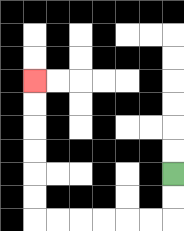{'start': '[7, 7]', 'end': '[1, 3]', 'path_directions': 'D,D,L,L,L,L,L,L,U,U,U,U,U,U', 'path_coordinates': '[[7, 7], [7, 8], [7, 9], [6, 9], [5, 9], [4, 9], [3, 9], [2, 9], [1, 9], [1, 8], [1, 7], [1, 6], [1, 5], [1, 4], [1, 3]]'}